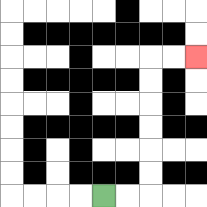{'start': '[4, 8]', 'end': '[8, 2]', 'path_directions': 'R,R,U,U,U,U,U,U,R,R', 'path_coordinates': '[[4, 8], [5, 8], [6, 8], [6, 7], [6, 6], [6, 5], [6, 4], [6, 3], [6, 2], [7, 2], [8, 2]]'}